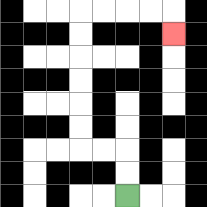{'start': '[5, 8]', 'end': '[7, 1]', 'path_directions': 'U,U,L,L,U,U,U,U,U,U,R,R,R,R,D', 'path_coordinates': '[[5, 8], [5, 7], [5, 6], [4, 6], [3, 6], [3, 5], [3, 4], [3, 3], [3, 2], [3, 1], [3, 0], [4, 0], [5, 0], [6, 0], [7, 0], [7, 1]]'}